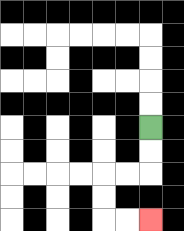{'start': '[6, 5]', 'end': '[6, 9]', 'path_directions': 'D,D,L,L,D,D,R,R', 'path_coordinates': '[[6, 5], [6, 6], [6, 7], [5, 7], [4, 7], [4, 8], [4, 9], [5, 9], [6, 9]]'}